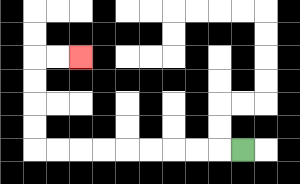{'start': '[10, 6]', 'end': '[3, 2]', 'path_directions': 'L,L,L,L,L,L,L,L,L,U,U,U,U,R,R', 'path_coordinates': '[[10, 6], [9, 6], [8, 6], [7, 6], [6, 6], [5, 6], [4, 6], [3, 6], [2, 6], [1, 6], [1, 5], [1, 4], [1, 3], [1, 2], [2, 2], [3, 2]]'}